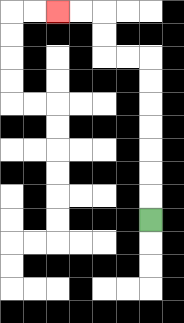{'start': '[6, 9]', 'end': '[2, 0]', 'path_directions': 'U,U,U,U,U,U,U,L,L,U,U,L,L', 'path_coordinates': '[[6, 9], [6, 8], [6, 7], [6, 6], [6, 5], [6, 4], [6, 3], [6, 2], [5, 2], [4, 2], [4, 1], [4, 0], [3, 0], [2, 0]]'}